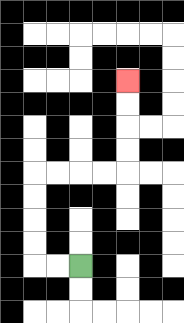{'start': '[3, 11]', 'end': '[5, 3]', 'path_directions': 'L,L,U,U,U,U,R,R,R,R,U,U,U,U', 'path_coordinates': '[[3, 11], [2, 11], [1, 11], [1, 10], [1, 9], [1, 8], [1, 7], [2, 7], [3, 7], [4, 7], [5, 7], [5, 6], [5, 5], [5, 4], [5, 3]]'}